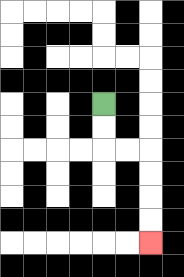{'start': '[4, 4]', 'end': '[6, 10]', 'path_directions': 'D,D,R,R,D,D,D,D', 'path_coordinates': '[[4, 4], [4, 5], [4, 6], [5, 6], [6, 6], [6, 7], [6, 8], [6, 9], [6, 10]]'}